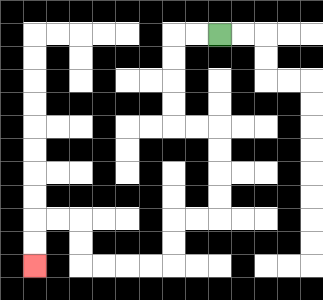{'start': '[9, 1]', 'end': '[1, 11]', 'path_directions': 'L,L,D,D,D,D,R,R,D,D,D,D,L,L,D,D,L,L,L,L,U,U,L,L,D,D', 'path_coordinates': '[[9, 1], [8, 1], [7, 1], [7, 2], [7, 3], [7, 4], [7, 5], [8, 5], [9, 5], [9, 6], [9, 7], [9, 8], [9, 9], [8, 9], [7, 9], [7, 10], [7, 11], [6, 11], [5, 11], [4, 11], [3, 11], [3, 10], [3, 9], [2, 9], [1, 9], [1, 10], [1, 11]]'}